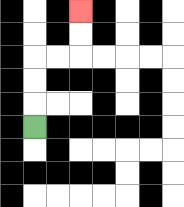{'start': '[1, 5]', 'end': '[3, 0]', 'path_directions': 'U,U,U,R,R,U,U', 'path_coordinates': '[[1, 5], [1, 4], [1, 3], [1, 2], [2, 2], [3, 2], [3, 1], [3, 0]]'}